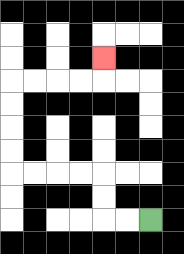{'start': '[6, 9]', 'end': '[4, 2]', 'path_directions': 'L,L,U,U,L,L,L,L,U,U,U,U,R,R,R,R,U', 'path_coordinates': '[[6, 9], [5, 9], [4, 9], [4, 8], [4, 7], [3, 7], [2, 7], [1, 7], [0, 7], [0, 6], [0, 5], [0, 4], [0, 3], [1, 3], [2, 3], [3, 3], [4, 3], [4, 2]]'}